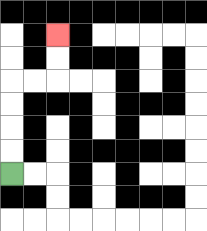{'start': '[0, 7]', 'end': '[2, 1]', 'path_directions': 'U,U,U,U,R,R,U,U', 'path_coordinates': '[[0, 7], [0, 6], [0, 5], [0, 4], [0, 3], [1, 3], [2, 3], [2, 2], [2, 1]]'}